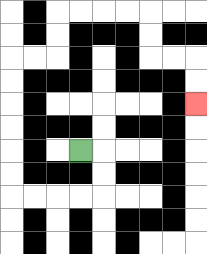{'start': '[3, 6]', 'end': '[8, 4]', 'path_directions': 'R,D,D,L,L,L,L,U,U,U,U,U,U,R,R,U,U,R,R,R,R,D,D,R,R,D,D', 'path_coordinates': '[[3, 6], [4, 6], [4, 7], [4, 8], [3, 8], [2, 8], [1, 8], [0, 8], [0, 7], [0, 6], [0, 5], [0, 4], [0, 3], [0, 2], [1, 2], [2, 2], [2, 1], [2, 0], [3, 0], [4, 0], [5, 0], [6, 0], [6, 1], [6, 2], [7, 2], [8, 2], [8, 3], [8, 4]]'}